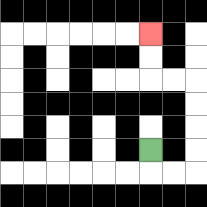{'start': '[6, 6]', 'end': '[6, 1]', 'path_directions': 'D,R,R,U,U,U,U,L,L,U,U', 'path_coordinates': '[[6, 6], [6, 7], [7, 7], [8, 7], [8, 6], [8, 5], [8, 4], [8, 3], [7, 3], [6, 3], [6, 2], [6, 1]]'}